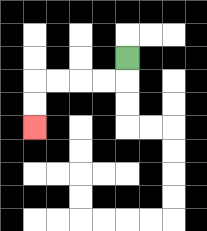{'start': '[5, 2]', 'end': '[1, 5]', 'path_directions': 'D,L,L,L,L,D,D', 'path_coordinates': '[[5, 2], [5, 3], [4, 3], [3, 3], [2, 3], [1, 3], [1, 4], [1, 5]]'}